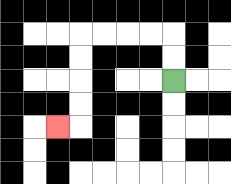{'start': '[7, 3]', 'end': '[2, 5]', 'path_directions': 'U,U,L,L,L,L,D,D,D,D,L', 'path_coordinates': '[[7, 3], [7, 2], [7, 1], [6, 1], [5, 1], [4, 1], [3, 1], [3, 2], [3, 3], [3, 4], [3, 5], [2, 5]]'}